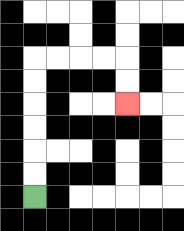{'start': '[1, 8]', 'end': '[5, 4]', 'path_directions': 'U,U,U,U,U,U,R,R,R,R,D,D', 'path_coordinates': '[[1, 8], [1, 7], [1, 6], [1, 5], [1, 4], [1, 3], [1, 2], [2, 2], [3, 2], [4, 2], [5, 2], [5, 3], [5, 4]]'}